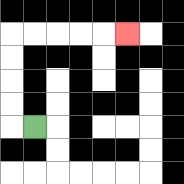{'start': '[1, 5]', 'end': '[5, 1]', 'path_directions': 'L,U,U,U,U,R,R,R,R,R', 'path_coordinates': '[[1, 5], [0, 5], [0, 4], [0, 3], [0, 2], [0, 1], [1, 1], [2, 1], [3, 1], [4, 1], [5, 1]]'}